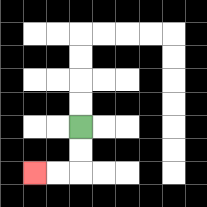{'start': '[3, 5]', 'end': '[1, 7]', 'path_directions': 'D,D,L,L', 'path_coordinates': '[[3, 5], [3, 6], [3, 7], [2, 7], [1, 7]]'}